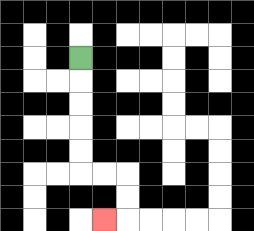{'start': '[3, 2]', 'end': '[4, 9]', 'path_directions': 'D,D,D,D,D,R,R,D,D,L', 'path_coordinates': '[[3, 2], [3, 3], [3, 4], [3, 5], [3, 6], [3, 7], [4, 7], [5, 7], [5, 8], [5, 9], [4, 9]]'}